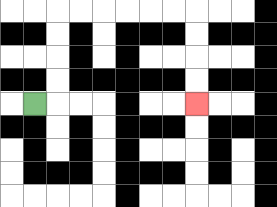{'start': '[1, 4]', 'end': '[8, 4]', 'path_directions': 'R,U,U,U,U,R,R,R,R,R,R,D,D,D,D', 'path_coordinates': '[[1, 4], [2, 4], [2, 3], [2, 2], [2, 1], [2, 0], [3, 0], [4, 0], [5, 0], [6, 0], [7, 0], [8, 0], [8, 1], [8, 2], [8, 3], [8, 4]]'}